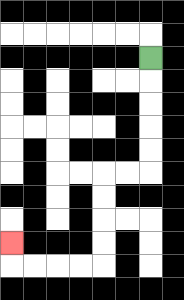{'start': '[6, 2]', 'end': '[0, 10]', 'path_directions': 'D,D,D,D,D,L,L,D,D,D,D,L,L,L,L,U', 'path_coordinates': '[[6, 2], [6, 3], [6, 4], [6, 5], [6, 6], [6, 7], [5, 7], [4, 7], [4, 8], [4, 9], [4, 10], [4, 11], [3, 11], [2, 11], [1, 11], [0, 11], [0, 10]]'}